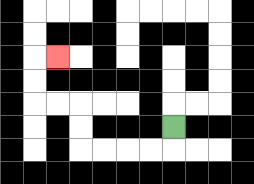{'start': '[7, 5]', 'end': '[2, 2]', 'path_directions': 'D,L,L,L,L,U,U,L,L,U,U,R', 'path_coordinates': '[[7, 5], [7, 6], [6, 6], [5, 6], [4, 6], [3, 6], [3, 5], [3, 4], [2, 4], [1, 4], [1, 3], [1, 2], [2, 2]]'}